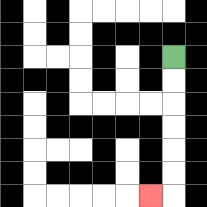{'start': '[7, 2]', 'end': '[6, 8]', 'path_directions': 'D,D,D,D,D,D,L', 'path_coordinates': '[[7, 2], [7, 3], [7, 4], [7, 5], [7, 6], [7, 7], [7, 8], [6, 8]]'}